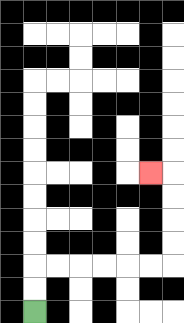{'start': '[1, 13]', 'end': '[6, 7]', 'path_directions': 'U,U,R,R,R,R,R,R,U,U,U,U,L', 'path_coordinates': '[[1, 13], [1, 12], [1, 11], [2, 11], [3, 11], [4, 11], [5, 11], [6, 11], [7, 11], [7, 10], [7, 9], [7, 8], [7, 7], [6, 7]]'}